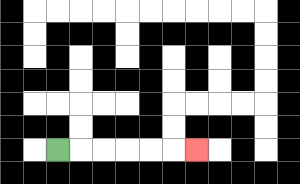{'start': '[2, 6]', 'end': '[8, 6]', 'path_directions': 'R,R,R,R,R,R', 'path_coordinates': '[[2, 6], [3, 6], [4, 6], [5, 6], [6, 6], [7, 6], [8, 6]]'}